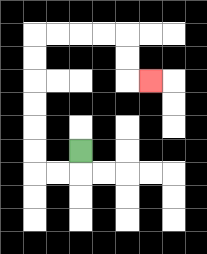{'start': '[3, 6]', 'end': '[6, 3]', 'path_directions': 'D,L,L,U,U,U,U,U,U,R,R,R,R,D,D,R', 'path_coordinates': '[[3, 6], [3, 7], [2, 7], [1, 7], [1, 6], [1, 5], [1, 4], [1, 3], [1, 2], [1, 1], [2, 1], [3, 1], [4, 1], [5, 1], [5, 2], [5, 3], [6, 3]]'}